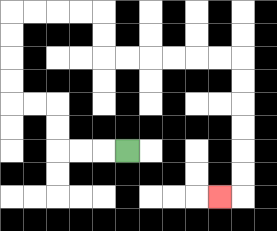{'start': '[5, 6]', 'end': '[9, 8]', 'path_directions': 'L,L,L,U,U,L,L,U,U,U,U,R,R,R,R,D,D,R,R,R,R,R,R,D,D,D,D,D,D,L', 'path_coordinates': '[[5, 6], [4, 6], [3, 6], [2, 6], [2, 5], [2, 4], [1, 4], [0, 4], [0, 3], [0, 2], [0, 1], [0, 0], [1, 0], [2, 0], [3, 0], [4, 0], [4, 1], [4, 2], [5, 2], [6, 2], [7, 2], [8, 2], [9, 2], [10, 2], [10, 3], [10, 4], [10, 5], [10, 6], [10, 7], [10, 8], [9, 8]]'}